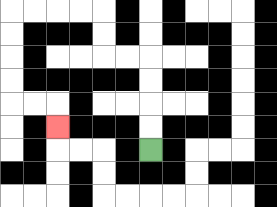{'start': '[6, 6]', 'end': '[2, 5]', 'path_directions': 'U,U,U,U,L,L,U,U,L,L,L,L,D,D,D,D,R,R,D', 'path_coordinates': '[[6, 6], [6, 5], [6, 4], [6, 3], [6, 2], [5, 2], [4, 2], [4, 1], [4, 0], [3, 0], [2, 0], [1, 0], [0, 0], [0, 1], [0, 2], [0, 3], [0, 4], [1, 4], [2, 4], [2, 5]]'}